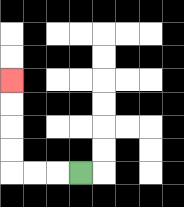{'start': '[3, 7]', 'end': '[0, 3]', 'path_directions': 'L,L,L,U,U,U,U', 'path_coordinates': '[[3, 7], [2, 7], [1, 7], [0, 7], [0, 6], [0, 5], [0, 4], [0, 3]]'}